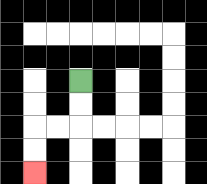{'start': '[3, 3]', 'end': '[1, 7]', 'path_directions': 'D,D,L,L,D,D', 'path_coordinates': '[[3, 3], [3, 4], [3, 5], [2, 5], [1, 5], [1, 6], [1, 7]]'}